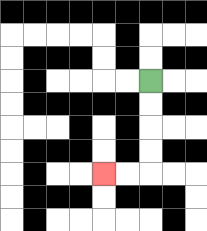{'start': '[6, 3]', 'end': '[4, 7]', 'path_directions': 'D,D,D,D,L,L', 'path_coordinates': '[[6, 3], [6, 4], [6, 5], [6, 6], [6, 7], [5, 7], [4, 7]]'}